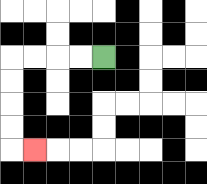{'start': '[4, 2]', 'end': '[1, 6]', 'path_directions': 'L,L,L,L,D,D,D,D,R', 'path_coordinates': '[[4, 2], [3, 2], [2, 2], [1, 2], [0, 2], [0, 3], [0, 4], [0, 5], [0, 6], [1, 6]]'}